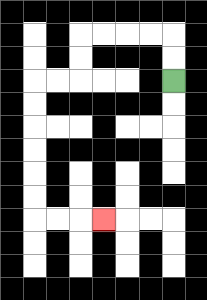{'start': '[7, 3]', 'end': '[4, 9]', 'path_directions': 'U,U,L,L,L,L,D,D,L,L,D,D,D,D,D,D,R,R,R', 'path_coordinates': '[[7, 3], [7, 2], [7, 1], [6, 1], [5, 1], [4, 1], [3, 1], [3, 2], [3, 3], [2, 3], [1, 3], [1, 4], [1, 5], [1, 6], [1, 7], [1, 8], [1, 9], [2, 9], [3, 9], [4, 9]]'}